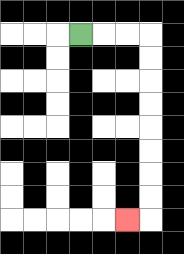{'start': '[3, 1]', 'end': '[5, 9]', 'path_directions': 'R,R,R,D,D,D,D,D,D,D,D,L', 'path_coordinates': '[[3, 1], [4, 1], [5, 1], [6, 1], [6, 2], [6, 3], [6, 4], [6, 5], [6, 6], [6, 7], [6, 8], [6, 9], [5, 9]]'}